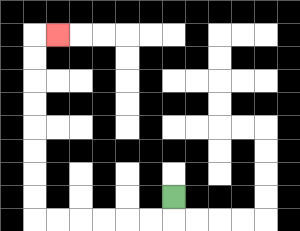{'start': '[7, 8]', 'end': '[2, 1]', 'path_directions': 'D,L,L,L,L,L,L,U,U,U,U,U,U,U,U,R', 'path_coordinates': '[[7, 8], [7, 9], [6, 9], [5, 9], [4, 9], [3, 9], [2, 9], [1, 9], [1, 8], [1, 7], [1, 6], [1, 5], [1, 4], [1, 3], [1, 2], [1, 1], [2, 1]]'}